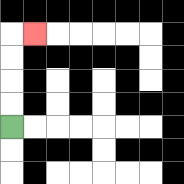{'start': '[0, 5]', 'end': '[1, 1]', 'path_directions': 'U,U,U,U,R', 'path_coordinates': '[[0, 5], [0, 4], [0, 3], [0, 2], [0, 1], [1, 1]]'}